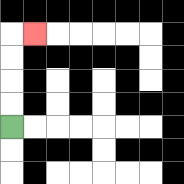{'start': '[0, 5]', 'end': '[1, 1]', 'path_directions': 'U,U,U,U,R', 'path_coordinates': '[[0, 5], [0, 4], [0, 3], [0, 2], [0, 1], [1, 1]]'}